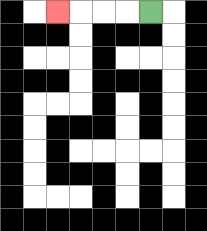{'start': '[6, 0]', 'end': '[2, 0]', 'path_directions': 'L,L,L,L', 'path_coordinates': '[[6, 0], [5, 0], [4, 0], [3, 0], [2, 0]]'}